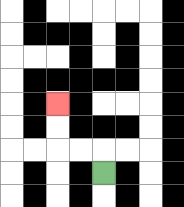{'start': '[4, 7]', 'end': '[2, 4]', 'path_directions': 'U,L,L,U,U', 'path_coordinates': '[[4, 7], [4, 6], [3, 6], [2, 6], [2, 5], [2, 4]]'}